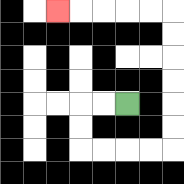{'start': '[5, 4]', 'end': '[2, 0]', 'path_directions': 'L,L,D,D,R,R,R,R,U,U,U,U,U,U,L,L,L,L,L', 'path_coordinates': '[[5, 4], [4, 4], [3, 4], [3, 5], [3, 6], [4, 6], [5, 6], [6, 6], [7, 6], [7, 5], [7, 4], [7, 3], [7, 2], [7, 1], [7, 0], [6, 0], [5, 0], [4, 0], [3, 0], [2, 0]]'}